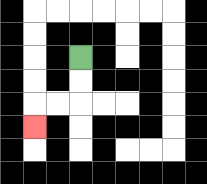{'start': '[3, 2]', 'end': '[1, 5]', 'path_directions': 'D,D,L,L,D', 'path_coordinates': '[[3, 2], [3, 3], [3, 4], [2, 4], [1, 4], [1, 5]]'}